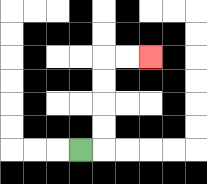{'start': '[3, 6]', 'end': '[6, 2]', 'path_directions': 'R,U,U,U,U,R,R', 'path_coordinates': '[[3, 6], [4, 6], [4, 5], [4, 4], [4, 3], [4, 2], [5, 2], [6, 2]]'}